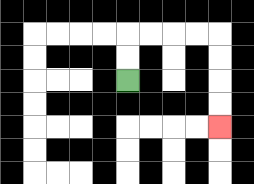{'start': '[5, 3]', 'end': '[9, 5]', 'path_directions': 'U,U,R,R,R,R,D,D,D,D', 'path_coordinates': '[[5, 3], [5, 2], [5, 1], [6, 1], [7, 1], [8, 1], [9, 1], [9, 2], [9, 3], [9, 4], [9, 5]]'}